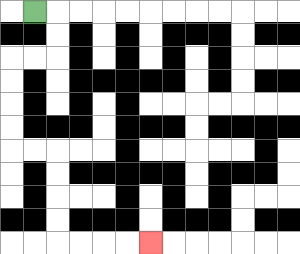{'start': '[1, 0]', 'end': '[6, 10]', 'path_directions': 'R,D,D,L,L,D,D,D,D,R,R,D,D,D,D,R,R,R,R', 'path_coordinates': '[[1, 0], [2, 0], [2, 1], [2, 2], [1, 2], [0, 2], [0, 3], [0, 4], [0, 5], [0, 6], [1, 6], [2, 6], [2, 7], [2, 8], [2, 9], [2, 10], [3, 10], [4, 10], [5, 10], [6, 10]]'}